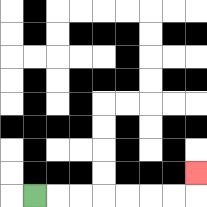{'start': '[1, 8]', 'end': '[8, 7]', 'path_directions': 'R,R,R,R,R,R,R,U', 'path_coordinates': '[[1, 8], [2, 8], [3, 8], [4, 8], [5, 8], [6, 8], [7, 8], [8, 8], [8, 7]]'}